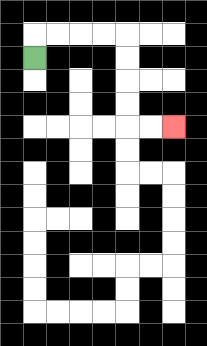{'start': '[1, 2]', 'end': '[7, 5]', 'path_directions': 'U,R,R,R,R,D,D,D,D,R,R', 'path_coordinates': '[[1, 2], [1, 1], [2, 1], [3, 1], [4, 1], [5, 1], [5, 2], [5, 3], [5, 4], [5, 5], [6, 5], [7, 5]]'}